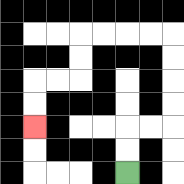{'start': '[5, 7]', 'end': '[1, 5]', 'path_directions': 'U,U,R,R,U,U,U,U,L,L,L,L,D,D,L,L,D,D', 'path_coordinates': '[[5, 7], [5, 6], [5, 5], [6, 5], [7, 5], [7, 4], [7, 3], [7, 2], [7, 1], [6, 1], [5, 1], [4, 1], [3, 1], [3, 2], [3, 3], [2, 3], [1, 3], [1, 4], [1, 5]]'}